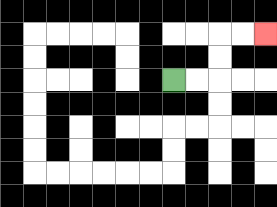{'start': '[7, 3]', 'end': '[11, 1]', 'path_directions': 'R,R,U,U,R,R', 'path_coordinates': '[[7, 3], [8, 3], [9, 3], [9, 2], [9, 1], [10, 1], [11, 1]]'}